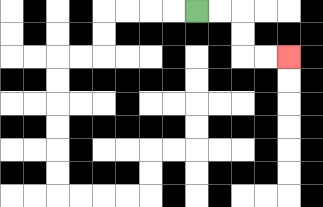{'start': '[8, 0]', 'end': '[12, 2]', 'path_directions': 'R,R,D,D,R,R', 'path_coordinates': '[[8, 0], [9, 0], [10, 0], [10, 1], [10, 2], [11, 2], [12, 2]]'}